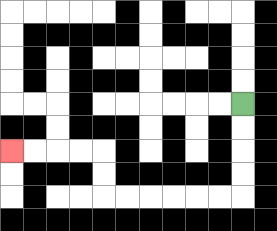{'start': '[10, 4]', 'end': '[0, 6]', 'path_directions': 'D,D,D,D,L,L,L,L,L,L,U,U,L,L,L,L', 'path_coordinates': '[[10, 4], [10, 5], [10, 6], [10, 7], [10, 8], [9, 8], [8, 8], [7, 8], [6, 8], [5, 8], [4, 8], [4, 7], [4, 6], [3, 6], [2, 6], [1, 6], [0, 6]]'}